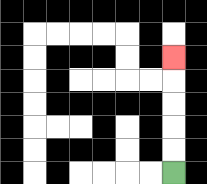{'start': '[7, 7]', 'end': '[7, 2]', 'path_directions': 'U,U,U,U,U', 'path_coordinates': '[[7, 7], [7, 6], [7, 5], [7, 4], [7, 3], [7, 2]]'}